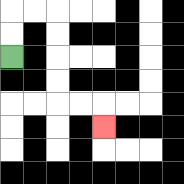{'start': '[0, 2]', 'end': '[4, 5]', 'path_directions': 'U,U,R,R,D,D,D,D,R,R,D', 'path_coordinates': '[[0, 2], [0, 1], [0, 0], [1, 0], [2, 0], [2, 1], [2, 2], [2, 3], [2, 4], [3, 4], [4, 4], [4, 5]]'}